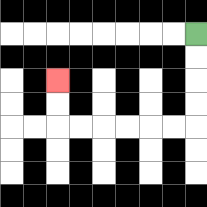{'start': '[8, 1]', 'end': '[2, 3]', 'path_directions': 'D,D,D,D,L,L,L,L,L,L,U,U', 'path_coordinates': '[[8, 1], [8, 2], [8, 3], [8, 4], [8, 5], [7, 5], [6, 5], [5, 5], [4, 5], [3, 5], [2, 5], [2, 4], [2, 3]]'}